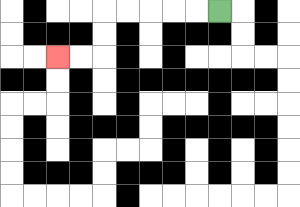{'start': '[9, 0]', 'end': '[2, 2]', 'path_directions': 'L,L,L,L,L,D,D,L,L', 'path_coordinates': '[[9, 0], [8, 0], [7, 0], [6, 0], [5, 0], [4, 0], [4, 1], [4, 2], [3, 2], [2, 2]]'}